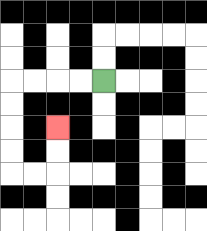{'start': '[4, 3]', 'end': '[2, 5]', 'path_directions': 'L,L,L,L,D,D,D,D,R,R,U,U', 'path_coordinates': '[[4, 3], [3, 3], [2, 3], [1, 3], [0, 3], [0, 4], [0, 5], [0, 6], [0, 7], [1, 7], [2, 7], [2, 6], [2, 5]]'}